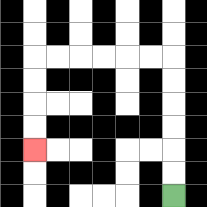{'start': '[7, 8]', 'end': '[1, 6]', 'path_directions': 'U,U,U,U,U,U,L,L,L,L,L,L,D,D,D,D', 'path_coordinates': '[[7, 8], [7, 7], [7, 6], [7, 5], [7, 4], [7, 3], [7, 2], [6, 2], [5, 2], [4, 2], [3, 2], [2, 2], [1, 2], [1, 3], [1, 4], [1, 5], [1, 6]]'}